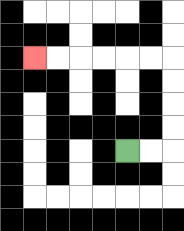{'start': '[5, 6]', 'end': '[1, 2]', 'path_directions': 'R,R,U,U,U,U,L,L,L,L,L,L', 'path_coordinates': '[[5, 6], [6, 6], [7, 6], [7, 5], [7, 4], [7, 3], [7, 2], [6, 2], [5, 2], [4, 2], [3, 2], [2, 2], [1, 2]]'}